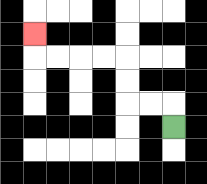{'start': '[7, 5]', 'end': '[1, 1]', 'path_directions': 'U,L,L,U,U,L,L,L,L,U', 'path_coordinates': '[[7, 5], [7, 4], [6, 4], [5, 4], [5, 3], [5, 2], [4, 2], [3, 2], [2, 2], [1, 2], [1, 1]]'}